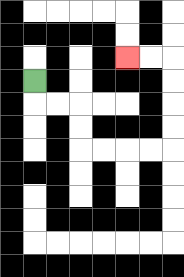{'start': '[1, 3]', 'end': '[5, 2]', 'path_directions': 'D,R,R,D,D,R,R,R,R,U,U,U,U,L,L', 'path_coordinates': '[[1, 3], [1, 4], [2, 4], [3, 4], [3, 5], [3, 6], [4, 6], [5, 6], [6, 6], [7, 6], [7, 5], [7, 4], [7, 3], [7, 2], [6, 2], [5, 2]]'}